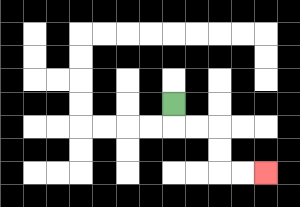{'start': '[7, 4]', 'end': '[11, 7]', 'path_directions': 'D,R,R,D,D,R,R', 'path_coordinates': '[[7, 4], [7, 5], [8, 5], [9, 5], [9, 6], [9, 7], [10, 7], [11, 7]]'}